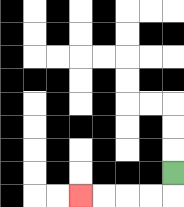{'start': '[7, 7]', 'end': '[3, 8]', 'path_directions': 'D,L,L,L,L', 'path_coordinates': '[[7, 7], [7, 8], [6, 8], [5, 8], [4, 8], [3, 8]]'}